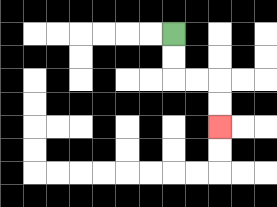{'start': '[7, 1]', 'end': '[9, 5]', 'path_directions': 'D,D,R,R,D,D', 'path_coordinates': '[[7, 1], [7, 2], [7, 3], [8, 3], [9, 3], [9, 4], [9, 5]]'}